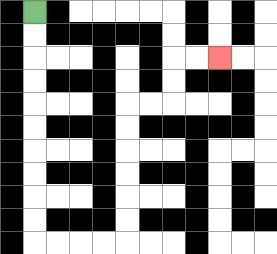{'start': '[1, 0]', 'end': '[9, 2]', 'path_directions': 'D,D,D,D,D,D,D,D,D,D,R,R,R,R,U,U,U,U,U,U,R,R,U,U,R,R', 'path_coordinates': '[[1, 0], [1, 1], [1, 2], [1, 3], [1, 4], [1, 5], [1, 6], [1, 7], [1, 8], [1, 9], [1, 10], [2, 10], [3, 10], [4, 10], [5, 10], [5, 9], [5, 8], [5, 7], [5, 6], [5, 5], [5, 4], [6, 4], [7, 4], [7, 3], [7, 2], [8, 2], [9, 2]]'}